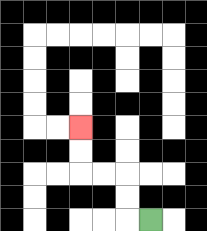{'start': '[6, 9]', 'end': '[3, 5]', 'path_directions': 'L,U,U,L,L,U,U', 'path_coordinates': '[[6, 9], [5, 9], [5, 8], [5, 7], [4, 7], [3, 7], [3, 6], [3, 5]]'}